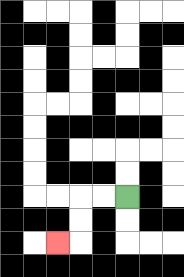{'start': '[5, 8]', 'end': '[2, 10]', 'path_directions': 'L,L,D,D,L', 'path_coordinates': '[[5, 8], [4, 8], [3, 8], [3, 9], [3, 10], [2, 10]]'}